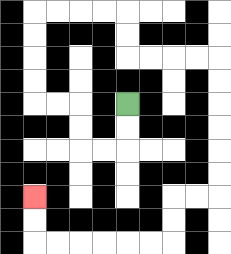{'start': '[5, 4]', 'end': '[1, 8]', 'path_directions': 'D,D,L,L,U,U,L,L,U,U,U,U,R,R,R,R,D,D,R,R,R,R,D,D,D,D,D,D,L,L,D,D,L,L,L,L,L,L,U,U', 'path_coordinates': '[[5, 4], [5, 5], [5, 6], [4, 6], [3, 6], [3, 5], [3, 4], [2, 4], [1, 4], [1, 3], [1, 2], [1, 1], [1, 0], [2, 0], [3, 0], [4, 0], [5, 0], [5, 1], [5, 2], [6, 2], [7, 2], [8, 2], [9, 2], [9, 3], [9, 4], [9, 5], [9, 6], [9, 7], [9, 8], [8, 8], [7, 8], [7, 9], [7, 10], [6, 10], [5, 10], [4, 10], [3, 10], [2, 10], [1, 10], [1, 9], [1, 8]]'}